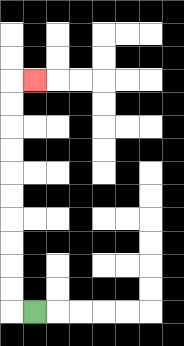{'start': '[1, 13]', 'end': '[1, 3]', 'path_directions': 'L,U,U,U,U,U,U,U,U,U,U,R', 'path_coordinates': '[[1, 13], [0, 13], [0, 12], [0, 11], [0, 10], [0, 9], [0, 8], [0, 7], [0, 6], [0, 5], [0, 4], [0, 3], [1, 3]]'}